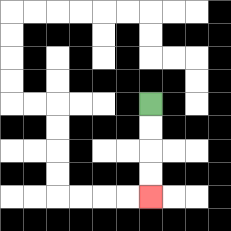{'start': '[6, 4]', 'end': '[6, 8]', 'path_directions': 'D,D,D,D', 'path_coordinates': '[[6, 4], [6, 5], [6, 6], [6, 7], [6, 8]]'}